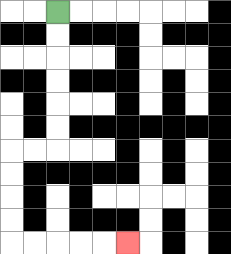{'start': '[2, 0]', 'end': '[5, 10]', 'path_directions': 'D,D,D,D,D,D,L,L,D,D,D,D,R,R,R,R,R', 'path_coordinates': '[[2, 0], [2, 1], [2, 2], [2, 3], [2, 4], [2, 5], [2, 6], [1, 6], [0, 6], [0, 7], [0, 8], [0, 9], [0, 10], [1, 10], [2, 10], [3, 10], [4, 10], [5, 10]]'}